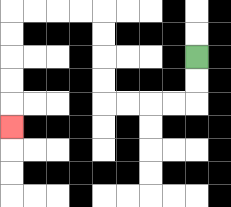{'start': '[8, 2]', 'end': '[0, 5]', 'path_directions': 'D,D,L,L,L,L,U,U,U,U,L,L,L,L,D,D,D,D,D', 'path_coordinates': '[[8, 2], [8, 3], [8, 4], [7, 4], [6, 4], [5, 4], [4, 4], [4, 3], [4, 2], [4, 1], [4, 0], [3, 0], [2, 0], [1, 0], [0, 0], [0, 1], [0, 2], [0, 3], [0, 4], [0, 5]]'}